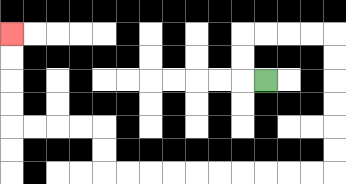{'start': '[11, 3]', 'end': '[0, 1]', 'path_directions': 'L,U,U,R,R,R,R,D,D,D,D,D,D,L,L,L,L,L,L,L,L,L,L,U,U,L,L,L,L,U,U,U,U', 'path_coordinates': '[[11, 3], [10, 3], [10, 2], [10, 1], [11, 1], [12, 1], [13, 1], [14, 1], [14, 2], [14, 3], [14, 4], [14, 5], [14, 6], [14, 7], [13, 7], [12, 7], [11, 7], [10, 7], [9, 7], [8, 7], [7, 7], [6, 7], [5, 7], [4, 7], [4, 6], [4, 5], [3, 5], [2, 5], [1, 5], [0, 5], [0, 4], [0, 3], [0, 2], [0, 1]]'}